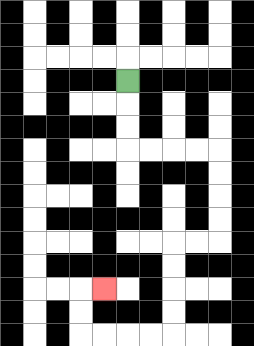{'start': '[5, 3]', 'end': '[4, 12]', 'path_directions': 'D,D,D,R,R,R,R,D,D,D,D,L,L,D,D,D,D,L,L,L,L,U,U,R', 'path_coordinates': '[[5, 3], [5, 4], [5, 5], [5, 6], [6, 6], [7, 6], [8, 6], [9, 6], [9, 7], [9, 8], [9, 9], [9, 10], [8, 10], [7, 10], [7, 11], [7, 12], [7, 13], [7, 14], [6, 14], [5, 14], [4, 14], [3, 14], [3, 13], [3, 12], [4, 12]]'}